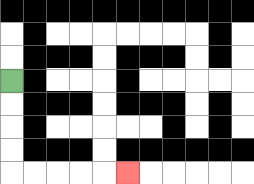{'start': '[0, 3]', 'end': '[5, 7]', 'path_directions': 'D,D,D,D,R,R,R,R,R', 'path_coordinates': '[[0, 3], [0, 4], [0, 5], [0, 6], [0, 7], [1, 7], [2, 7], [3, 7], [4, 7], [5, 7]]'}